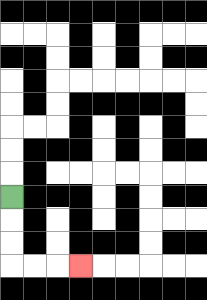{'start': '[0, 8]', 'end': '[3, 11]', 'path_directions': 'D,D,D,R,R,R', 'path_coordinates': '[[0, 8], [0, 9], [0, 10], [0, 11], [1, 11], [2, 11], [3, 11]]'}